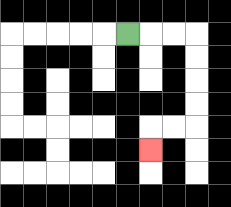{'start': '[5, 1]', 'end': '[6, 6]', 'path_directions': 'R,R,R,D,D,D,D,L,L,D', 'path_coordinates': '[[5, 1], [6, 1], [7, 1], [8, 1], [8, 2], [8, 3], [8, 4], [8, 5], [7, 5], [6, 5], [6, 6]]'}